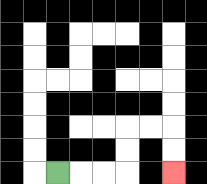{'start': '[2, 7]', 'end': '[7, 7]', 'path_directions': 'R,R,R,U,U,R,R,D,D', 'path_coordinates': '[[2, 7], [3, 7], [4, 7], [5, 7], [5, 6], [5, 5], [6, 5], [7, 5], [7, 6], [7, 7]]'}